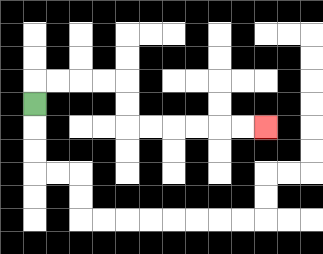{'start': '[1, 4]', 'end': '[11, 5]', 'path_directions': 'U,R,R,R,R,D,D,R,R,R,R,R,R', 'path_coordinates': '[[1, 4], [1, 3], [2, 3], [3, 3], [4, 3], [5, 3], [5, 4], [5, 5], [6, 5], [7, 5], [8, 5], [9, 5], [10, 5], [11, 5]]'}